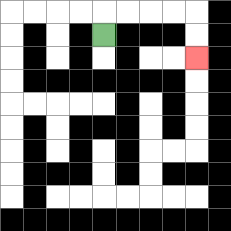{'start': '[4, 1]', 'end': '[8, 2]', 'path_directions': 'U,R,R,R,R,D,D', 'path_coordinates': '[[4, 1], [4, 0], [5, 0], [6, 0], [7, 0], [8, 0], [8, 1], [8, 2]]'}